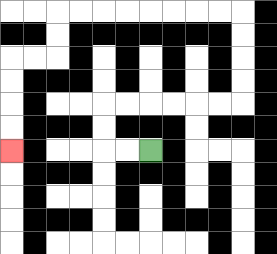{'start': '[6, 6]', 'end': '[0, 6]', 'path_directions': 'L,L,U,U,R,R,R,R,R,R,U,U,U,U,L,L,L,L,L,L,L,L,D,D,L,L,D,D,D,D', 'path_coordinates': '[[6, 6], [5, 6], [4, 6], [4, 5], [4, 4], [5, 4], [6, 4], [7, 4], [8, 4], [9, 4], [10, 4], [10, 3], [10, 2], [10, 1], [10, 0], [9, 0], [8, 0], [7, 0], [6, 0], [5, 0], [4, 0], [3, 0], [2, 0], [2, 1], [2, 2], [1, 2], [0, 2], [0, 3], [0, 4], [0, 5], [0, 6]]'}